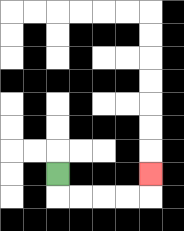{'start': '[2, 7]', 'end': '[6, 7]', 'path_directions': 'D,R,R,R,R,U', 'path_coordinates': '[[2, 7], [2, 8], [3, 8], [4, 8], [5, 8], [6, 8], [6, 7]]'}